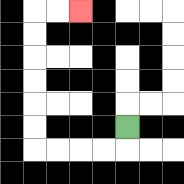{'start': '[5, 5]', 'end': '[3, 0]', 'path_directions': 'D,L,L,L,L,U,U,U,U,U,U,R,R', 'path_coordinates': '[[5, 5], [5, 6], [4, 6], [3, 6], [2, 6], [1, 6], [1, 5], [1, 4], [1, 3], [1, 2], [1, 1], [1, 0], [2, 0], [3, 0]]'}